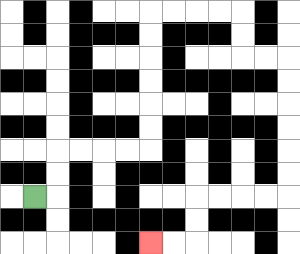{'start': '[1, 8]', 'end': '[6, 10]', 'path_directions': 'R,U,U,R,R,R,R,U,U,U,U,U,U,R,R,R,R,D,D,R,R,D,D,D,D,D,D,L,L,L,L,D,D,L,L', 'path_coordinates': '[[1, 8], [2, 8], [2, 7], [2, 6], [3, 6], [4, 6], [5, 6], [6, 6], [6, 5], [6, 4], [6, 3], [6, 2], [6, 1], [6, 0], [7, 0], [8, 0], [9, 0], [10, 0], [10, 1], [10, 2], [11, 2], [12, 2], [12, 3], [12, 4], [12, 5], [12, 6], [12, 7], [12, 8], [11, 8], [10, 8], [9, 8], [8, 8], [8, 9], [8, 10], [7, 10], [6, 10]]'}